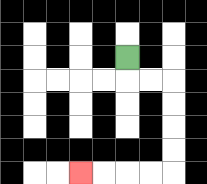{'start': '[5, 2]', 'end': '[3, 7]', 'path_directions': 'D,R,R,D,D,D,D,L,L,L,L', 'path_coordinates': '[[5, 2], [5, 3], [6, 3], [7, 3], [7, 4], [7, 5], [7, 6], [7, 7], [6, 7], [5, 7], [4, 7], [3, 7]]'}